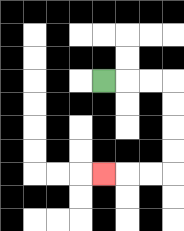{'start': '[4, 3]', 'end': '[4, 7]', 'path_directions': 'R,R,R,D,D,D,D,L,L,L', 'path_coordinates': '[[4, 3], [5, 3], [6, 3], [7, 3], [7, 4], [7, 5], [7, 6], [7, 7], [6, 7], [5, 7], [4, 7]]'}